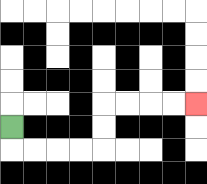{'start': '[0, 5]', 'end': '[8, 4]', 'path_directions': 'D,R,R,R,R,U,U,R,R,R,R', 'path_coordinates': '[[0, 5], [0, 6], [1, 6], [2, 6], [3, 6], [4, 6], [4, 5], [4, 4], [5, 4], [6, 4], [7, 4], [8, 4]]'}